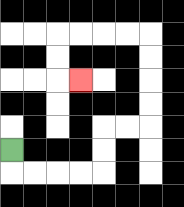{'start': '[0, 6]', 'end': '[3, 3]', 'path_directions': 'D,R,R,R,R,U,U,R,R,U,U,U,U,L,L,L,L,D,D,R', 'path_coordinates': '[[0, 6], [0, 7], [1, 7], [2, 7], [3, 7], [4, 7], [4, 6], [4, 5], [5, 5], [6, 5], [6, 4], [6, 3], [6, 2], [6, 1], [5, 1], [4, 1], [3, 1], [2, 1], [2, 2], [2, 3], [3, 3]]'}